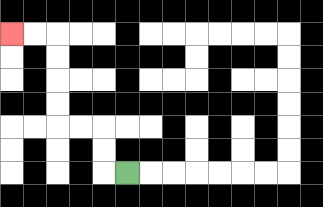{'start': '[5, 7]', 'end': '[0, 1]', 'path_directions': 'L,U,U,L,L,U,U,U,U,L,L', 'path_coordinates': '[[5, 7], [4, 7], [4, 6], [4, 5], [3, 5], [2, 5], [2, 4], [2, 3], [2, 2], [2, 1], [1, 1], [0, 1]]'}